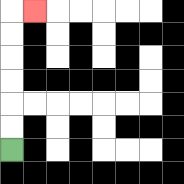{'start': '[0, 6]', 'end': '[1, 0]', 'path_directions': 'U,U,U,U,U,U,R', 'path_coordinates': '[[0, 6], [0, 5], [0, 4], [0, 3], [0, 2], [0, 1], [0, 0], [1, 0]]'}